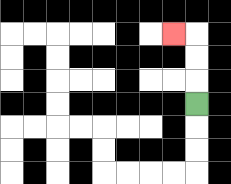{'start': '[8, 4]', 'end': '[7, 1]', 'path_directions': 'U,U,U,L', 'path_coordinates': '[[8, 4], [8, 3], [8, 2], [8, 1], [7, 1]]'}